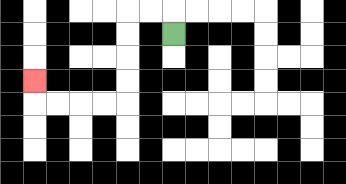{'start': '[7, 1]', 'end': '[1, 3]', 'path_directions': 'U,L,L,D,D,D,D,L,L,L,L,U', 'path_coordinates': '[[7, 1], [7, 0], [6, 0], [5, 0], [5, 1], [5, 2], [5, 3], [5, 4], [4, 4], [3, 4], [2, 4], [1, 4], [1, 3]]'}